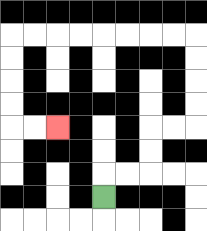{'start': '[4, 8]', 'end': '[2, 5]', 'path_directions': 'U,R,R,U,U,R,R,U,U,U,U,L,L,L,L,L,L,L,L,D,D,D,D,R,R', 'path_coordinates': '[[4, 8], [4, 7], [5, 7], [6, 7], [6, 6], [6, 5], [7, 5], [8, 5], [8, 4], [8, 3], [8, 2], [8, 1], [7, 1], [6, 1], [5, 1], [4, 1], [3, 1], [2, 1], [1, 1], [0, 1], [0, 2], [0, 3], [0, 4], [0, 5], [1, 5], [2, 5]]'}